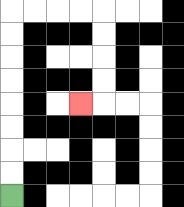{'start': '[0, 8]', 'end': '[3, 4]', 'path_directions': 'U,U,U,U,U,U,U,U,R,R,R,R,D,D,D,D,L', 'path_coordinates': '[[0, 8], [0, 7], [0, 6], [0, 5], [0, 4], [0, 3], [0, 2], [0, 1], [0, 0], [1, 0], [2, 0], [3, 0], [4, 0], [4, 1], [4, 2], [4, 3], [4, 4], [3, 4]]'}